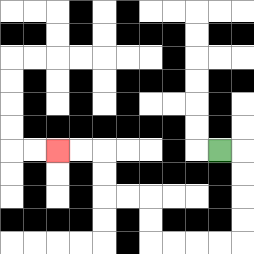{'start': '[9, 6]', 'end': '[2, 6]', 'path_directions': 'R,D,D,D,D,L,L,L,L,U,U,L,L,U,U,L,L', 'path_coordinates': '[[9, 6], [10, 6], [10, 7], [10, 8], [10, 9], [10, 10], [9, 10], [8, 10], [7, 10], [6, 10], [6, 9], [6, 8], [5, 8], [4, 8], [4, 7], [4, 6], [3, 6], [2, 6]]'}